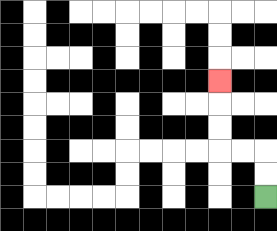{'start': '[11, 8]', 'end': '[9, 3]', 'path_directions': 'U,U,L,L,U,U,U', 'path_coordinates': '[[11, 8], [11, 7], [11, 6], [10, 6], [9, 6], [9, 5], [9, 4], [9, 3]]'}